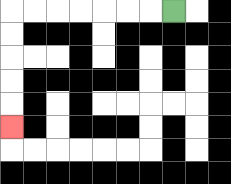{'start': '[7, 0]', 'end': '[0, 5]', 'path_directions': 'L,L,L,L,L,L,L,D,D,D,D,D', 'path_coordinates': '[[7, 0], [6, 0], [5, 0], [4, 0], [3, 0], [2, 0], [1, 0], [0, 0], [0, 1], [0, 2], [0, 3], [0, 4], [0, 5]]'}